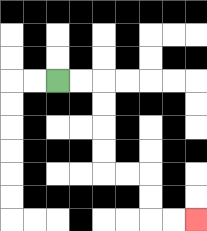{'start': '[2, 3]', 'end': '[8, 9]', 'path_directions': 'R,R,D,D,D,D,R,R,D,D,R,R', 'path_coordinates': '[[2, 3], [3, 3], [4, 3], [4, 4], [4, 5], [4, 6], [4, 7], [5, 7], [6, 7], [6, 8], [6, 9], [7, 9], [8, 9]]'}